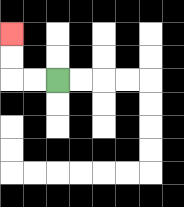{'start': '[2, 3]', 'end': '[0, 1]', 'path_directions': 'L,L,U,U', 'path_coordinates': '[[2, 3], [1, 3], [0, 3], [0, 2], [0, 1]]'}